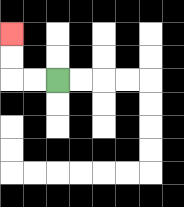{'start': '[2, 3]', 'end': '[0, 1]', 'path_directions': 'L,L,U,U', 'path_coordinates': '[[2, 3], [1, 3], [0, 3], [0, 2], [0, 1]]'}